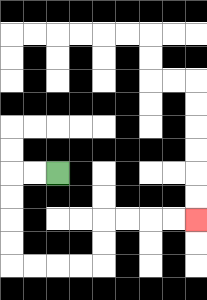{'start': '[2, 7]', 'end': '[8, 9]', 'path_directions': 'L,L,D,D,D,D,R,R,R,R,U,U,R,R,R,R', 'path_coordinates': '[[2, 7], [1, 7], [0, 7], [0, 8], [0, 9], [0, 10], [0, 11], [1, 11], [2, 11], [3, 11], [4, 11], [4, 10], [4, 9], [5, 9], [6, 9], [7, 9], [8, 9]]'}